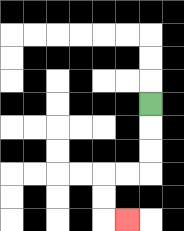{'start': '[6, 4]', 'end': '[5, 9]', 'path_directions': 'D,D,D,L,L,D,D,R', 'path_coordinates': '[[6, 4], [6, 5], [6, 6], [6, 7], [5, 7], [4, 7], [4, 8], [4, 9], [5, 9]]'}